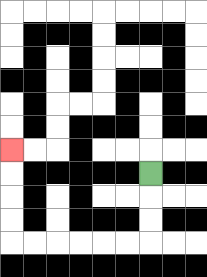{'start': '[6, 7]', 'end': '[0, 6]', 'path_directions': 'D,D,D,L,L,L,L,L,L,U,U,U,U', 'path_coordinates': '[[6, 7], [6, 8], [6, 9], [6, 10], [5, 10], [4, 10], [3, 10], [2, 10], [1, 10], [0, 10], [0, 9], [0, 8], [0, 7], [0, 6]]'}